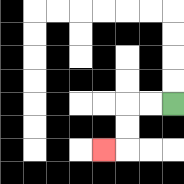{'start': '[7, 4]', 'end': '[4, 6]', 'path_directions': 'L,L,D,D,L', 'path_coordinates': '[[7, 4], [6, 4], [5, 4], [5, 5], [5, 6], [4, 6]]'}